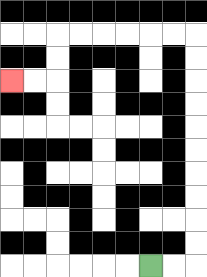{'start': '[6, 11]', 'end': '[0, 3]', 'path_directions': 'R,R,U,U,U,U,U,U,U,U,U,U,L,L,L,L,L,L,D,D,L,L', 'path_coordinates': '[[6, 11], [7, 11], [8, 11], [8, 10], [8, 9], [8, 8], [8, 7], [8, 6], [8, 5], [8, 4], [8, 3], [8, 2], [8, 1], [7, 1], [6, 1], [5, 1], [4, 1], [3, 1], [2, 1], [2, 2], [2, 3], [1, 3], [0, 3]]'}